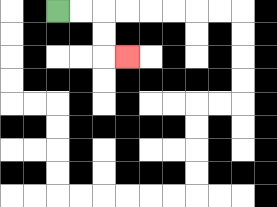{'start': '[2, 0]', 'end': '[5, 2]', 'path_directions': 'R,R,D,D,R', 'path_coordinates': '[[2, 0], [3, 0], [4, 0], [4, 1], [4, 2], [5, 2]]'}